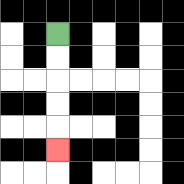{'start': '[2, 1]', 'end': '[2, 6]', 'path_directions': 'D,D,D,D,D', 'path_coordinates': '[[2, 1], [2, 2], [2, 3], [2, 4], [2, 5], [2, 6]]'}